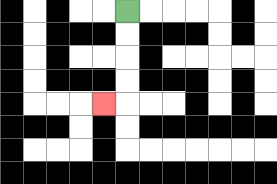{'start': '[5, 0]', 'end': '[4, 4]', 'path_directions': 'D,D,D,D,L', 'path_coordinates': '[[5, 0], [5, 1], [5, 2], [5, 3], [5, 4], [4, 4]]'}